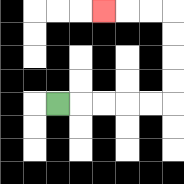{'start': '[2, 4]', 'end': '[4, 0]', 'path_directions': 'R,R,R,R,R,U,U,U,U,L,L,L', 'path_coordinates': '[[2, 4], [3, 4], [4, 4], [5, 4], [6, 4], [7, 4], [7, 3], [7, 2], [7, 1], [7, 0], [6, 0], [5, 0], [4, 0]]'}